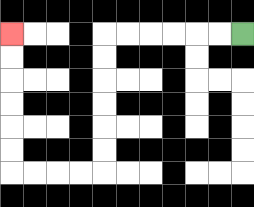{'start': '[10, 1]', 'end': '[0, 1]', 'path_directions': 'L,L,L,L,L,L,D,D,D,D,D,D,L,L,L,L,U,U,U,U,U,U', 'path_coordinates': '[[10, 1], [9, 1], [8, 1], [7, 1], [6, 1], [5, 1], [4, 1], [4, 2], [4, 3], [4, 4], [4, 5], [4, 6], [4, 7], [3, 7], [2, 7], [1, 7], [0, 7], [0, 6], [0, 5], [0, 4], [0, 3], [0, 2], [0, 1]]'}